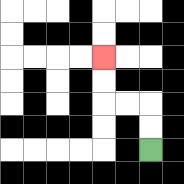{'start': '[6, 6]', 'end': '[4, 2]', 'path_directions': 'U,U,L,L,U,U', 'path_coordinates': '[[6, 6], [6, 5], [6, 4], [5, 4], [4, 4], [4, 3], [4, 2]]'}